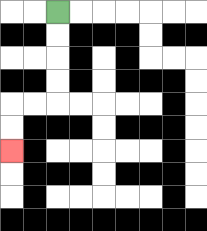{'start': '[2, 0]', 'end': '[0, 6]', 'path_directions': 'D,D,D,D,L,L,D,D', 'path_coordinates': '[[2, 0], [2, 1], [2, 2], [2, 3], [2, 4], [1, 4], [0, 4], [0, 5], [0, 6]]'}